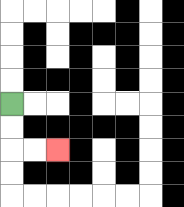{'start': '[0, 4]', 'end': '[2, 6]', 'path_directions': 'D,D,R,R', 'path_coordinates': '[[0, 4], [0, 5], [0, 6], [1, 6], [2, 6]]'}